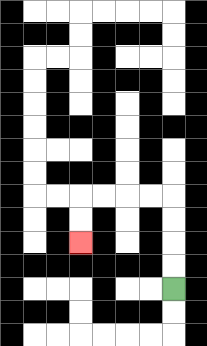{'start': '[7, 12]', 'end': '[3, 10]', 'path_directions': 'U,U,U,U,L,L,L,L,D,D', 'path_coordinates': '[[7, 12], [7, 11], [7, 10], [7, 9], [7, 8], [6, 8], [5, 8], [4, 8], [3, 8], [3, 9], [3, 10]]'}